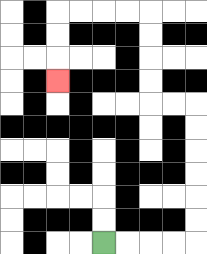{'start': '[4, 10]', 'end': '[2, 3]', 'path_directions': 'R,R,R,R,U,U,U,U,U,U,L,L,U,U,U,U,L,L,L,L,D,D,D', 'path_coordinates': '[[4, 10], [5, 10], [6, 10], [7, 10], [8, 10], [8, 9], [8, 8], [8, 7], [8, 6], [8, 5], [8, 4], [7, 4], [6, 4], [6, 3], [6, 2], [6, 1], [6, 0], [5, 0], [4, 0], [3, 0], [2, 0], [2, 1], [2, 2], [2, 3]]'}